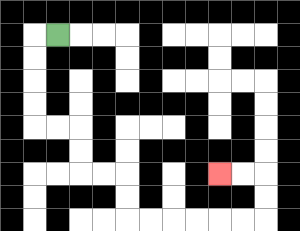{'start': '[2, 1]', 'end': '[9, 7]', 'path_directions': 'L,D,D,D,D,R,R,D,D,R,R,D,D,R,R,R,R,R,R,U,U,L,L', 'path_coordinates': '[[2, 1], [1, 1], [1, 2], [1, 3], [1, 4], [1, 5], [2, 5], [3, 5], [3, 6], [3, 7], [4, 7], [5, 7], [5, 8], [5, 9], [6, 9], [7, 9], [8, 9], [9, 9], [10, 9], [11, 9], [11, 8], [11, 7], [10, 7], [9, 7]]'}